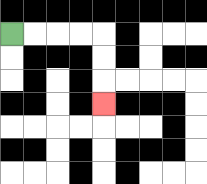{'start': '[0, 1]', 'end': '[4, 4]', 'path_directions': 'R,R,R,R,D,D,D', 'path_coordinates': '[[0, 1], [1, 1], [2, 1], [3, 1], [4, 1], [4, 2], [4, 3], [4, 4]]'}